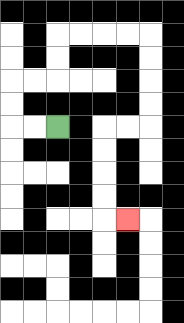{'start': '[2, 5]', 'end': '[5, 9]', 'path_directions': 'L,L,U,U,R,R,U,U,R,R,R,R,D,D,D,D,L,L,D,D,D,D,R', 'path_coordinates': '[[2, 5], [1, 5], [0, 5], [0, 4], [0, 3], [1, 3], [2, 3], [2, 2], [2, 1], [3, 1], [4, 1], [5, 1], [6, 1], [6, 2], [6, 3], [6, 4], [6, 5], [5, 5], [4, 5], [4, 6], [4, 7], [4, 8], [4, 9], [5, 9]]'}